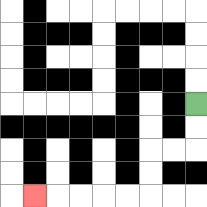{'start': '[8, 4]', 'end': '[1, 8]', 'path_directions': 'D,D,L,L,D,D,L,L,L,L,L', 'path_coordinates': '[[8, 4], [8, 5], [8, 6], [7, 6], [6, 6], [6, 7], [6, 8], [5, 8], [4, 8], [3, 8], [2, 8], [1, 8]]'}